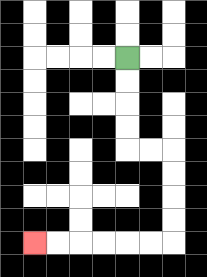{'start': '[5, 2]', 'end': '[1, 10]', 'path_directions': 'D,D,D,D,R,R,D,D,D,D,L,L,L,L,L,L', 'path_coordinates': '[[5, 2], [5, 3], [5, 4], [5, 5], [5, 6], [6, 6], [7, 6], [7, 7], [7, 8], [7, 9], [7, 10], [6, 10], [5, 10], [4, 10], [3, 10], [2, 10], [1, 10]]'}